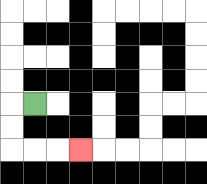{'start': '[1, 4]', 'end': '[3, 6]', 'path_directions': 'L,D,D,R,R,R', 'path_coordinates': '[[1, 4], [0, 4], [0, 5], [0, 6], [1, 6], [2, 6], [3, 6]]'}